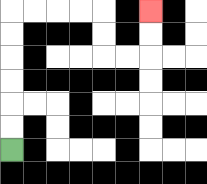{'start': '[0, 6]', 'end': '[6, 0]', 'path_directions': 'U,U,U,U,U,U,R,R,R,R,D,D,R,R,U,U', 'path_coordinates': '[[0, 6], [0, 5], [0, 4], [0, 3], [0, 2], [0, 1], [0, 0], [1, 0], [2, 0], [3, 0], [4, 0], [4, 1], [4, 2], [5, 2], [6, 2], [6, 1], [6, 0]]'}